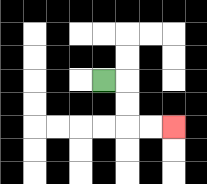{'start': '[4, 3]', 'end': '[7, 5]', 'path_directions': 'R,D,D,R,R', 'path_coordinates': '[[4, 3], [5, 3], [5, 4], [5, 5], [6, 5], [7, 5]]'}